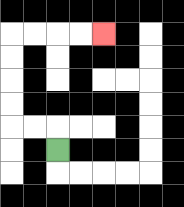{'start': '[2, 6]', 'end': '[4, 1]', 'path_directions': 'U,L,L,U,U,U,U,R,R,R,R', 'path_coordinates': '[[2, 6], [2, 5], [1, 5], [0, 5], [0, 4], [0, 3], [0, 2], [0, 1], [1, 1], [2, 1], [3, 1], [4, 1]]'}